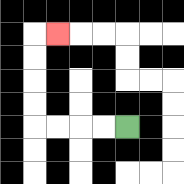{'start': '[5, 5]', 'end': '[2, 1]', 'path_directions': 'L,L,L,L,U,U,U,U,R', 'path_coordinates': '[[5, 5], [4, 5], [3, 5], [2, 5], [1, 5], [1, 4], [1, 3], [1, 2], [1, 1], [2, 1]]'}